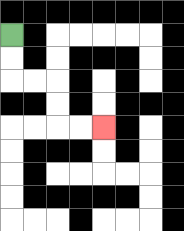{'start': '[0, 1]', 'end': '[4, 5]', 'path_directions': 'D,D,R,R,D,D,R,R', 'path_coordinates': '[[0, 1], [0, 2], [0, 3], [1, 3], [2, 3], [2, 4], [2, 5], [3, 5], [4, 5]]'}